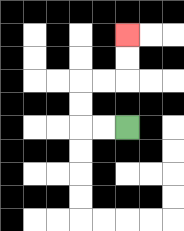{'start': '[5, 5]', 'end': '[5, 1]', 'path_directions': 'L,L,U,U,R,R,U,U', 'path_coordinates': '[[5, 5], [4, 5], [3, 5], [3, 4], [3, 3], [4, 3], [5, 3], [5, 2], [5, 1]]'}